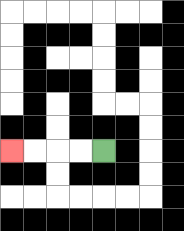{'start': '[4, 6]', 'end': '[0, 6]', 'path_directions': 'L,L,L,L', 'path_coordinates': '[[4, 6], [3, 6], [2, 6], [1, 6], [0, 6]]'}